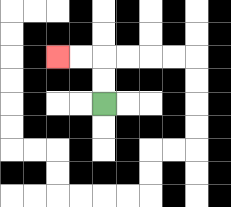{'start': '[4, 4]', 'end': '[2, 2]', 'path_directions': 'U,U,L,L', 'path_coordinates': '[[4, 4], [4, 3], [4, 2], [3, 2], [2, 2]]'}